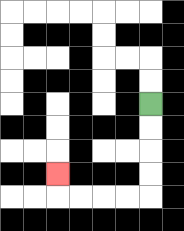{'start': '[6, 4]', 'end': '[2, 7]', 'path_directions': 'D,D,D,D,L,L,L,L,U', 'path_coordinates': '[[6, 4], [6, 5], [6, 6], [6, 7], [6, 8], [5, 8], [4, 8], [3, 8], [2, 8], [2, 7]]'}